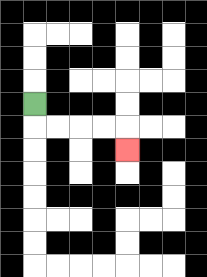{'start': '[1, 4]', 'end': '[5, 6]', 'path_directions': 'D,R,R,R,R,D', 'path_coordinates': '[[1, 4], [1, 5], [2, 5], [3, 5], [4, 5], [5, 5], [5, 6]]'}